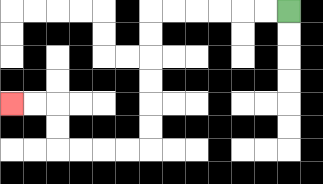{'start': '[12, 0]', 'end': '[0, 4]', 'path_directions': 'L,L,L,L,L,L,D,D,D,D,D,D,L,L,L,L,U,U,L,L', 'path_coordinates': '[[12, 0], [11, 0], [10, 0], [9, 0], [8, 0], [7, 0], [6, 0], [6, 1], [6, 2], [6, 3], [6, 4], [6, 5], [6, 6], [5, 6], [4, 6], [3, 6], [2, 6], [2, 5], [2, 4], [1, 4], [0, 4]]'}